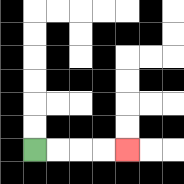{'start': '[1, 6]', 'end': '[5, 6]', 'path_directions': 'R,R,R,R', 'path_coordinates': '[[1, 6], [2, 6], [3, 6], [4, 6], [5, 6]]'}